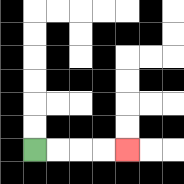{'start': '[1, 6]', 'end': '[5, 6]', 'path_directions': 'R,R,R,R', 'path_coordinates': '[[1, 6], [2, 6], [3, 6], [4, 6], [5, 6]]'}